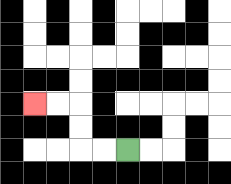{'start': '[5, 6]', 'end': '[1, 4]', 'path_directions': 'L,L,U,U,L,L', 'path_coordinates': '[[5, 6], [4, 6], [3, 6], [3, 5], [3, 4], [2, 4], [1, 4]]'}